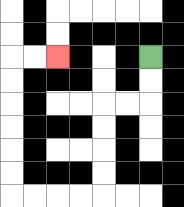{'start': '[6, 2]', 'end': '[2, 2]', 'path_directions': 'D,D,L,L,D,D,D,D,L,L,L,L,U,U,U,U,U,U,R,R', 'path_coordinates': '[[6, 2], [6, 3], [6, 4], [5, 4], [4, 4], [4, 5], [4, 6], [4, 7], [4, 8], [3, 8], [2, 8], [1, 8], [0, 8], [0, 7], [0, 6], [0, 5], [0, 4], [0, 3], [0, 2], [1, 2], [2, 2]]'}